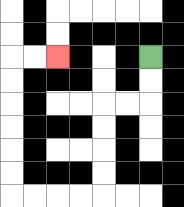{'start': '[6, 2]', 'end': '[2, 2]', 'path_directions': 'D,D,L,L,D,D,D,D,L,L,L,L,U,U,U,U,U,U,R,R', 'path_coordinates': '[[6, 2], [6, 3], [6, 4], [5, 4], [4, 4], [4, 5], [4, 6], [4, 7], [4, 8], [3, 8], [2, 8], [1, 8], [0, 8], [0, 7], [0, 6], [0, 5], [0, 4], [0, 3], [0, 2], [1, 2], [2, 2]]'}